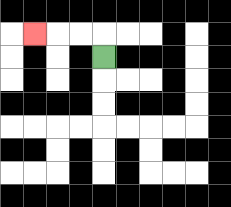{'start': '[4, 2]', 'end': '[1, 1]', 'path_directions': 'U,L,L,L', 'path_coordinates': '[[4, 2], [4, 1], [3, 1], [2, 1], [1, 1]]'}